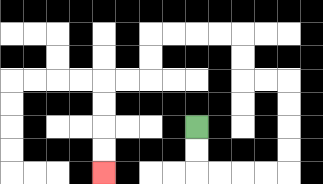{'start': '[8, 5]', 'end': '[4, 7]', 'path_directions': 'D,D,R,R,R,R,U,U,U,U,L,L,U,U,L,L,L,L,D,D,L,L,D,D,D,D', 'path_coordinates': '[[8, 5], [8, 6], [8, 7], [9, 7], [10, 7], [11, 7], [12, 7], [12, 6], [12, 5], [12, 4], [12, 3], [11, 3], [10, 3], [10, 2], [10, 1], [9, 1], [8, 1], [7, 1], [6, 1], [6, 2], [6, 3], [5, 3], [4, 3], [4, 4], [4, 5], [4, 6], [4, 7]]'}